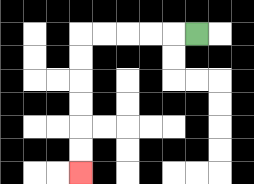{'start': '[8, 1]', 'end': '[3, 7]', 'path_directions': 'L,L,L,L,L,D,D,D,D,D,D', 'path_coordinates': '[[8, 1], [7, 1], [6, 1], [5, 1], [4, 1], [3, 1], [3, 2], [3, 3], [3, 4], [3, 5], [3, 6], [3, 7]]'}